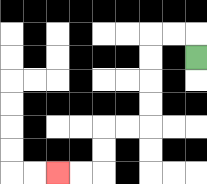{'start': '[8, 2]', 'end': '[2, 7]', 'path_directions': 'U,L,L,D,D,D,D,L,L,D,D,L,L', 'path_coordinates': '[[8, 2], [8, 1], [7, 1], [6, 1], [6, 2], [6, 3], [6, 4], [6, 5], [5, 5], [4, 5], [4, 6], [4, 7], [3, 7], [2, 7]]'}